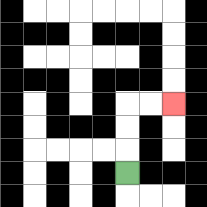{'start': '[5, 7]', 'end': '[7, 4]', 'path_directions': 'U,U,U,R,R', 'path_coordinates': '[[5, 7], [5, 6], [5, 5], [5, 4], [6, 4], [7, 4]]'}